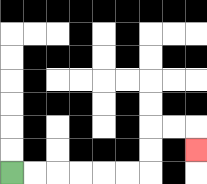{'start': '[0, 7]', 'end': '[8, 6]', 'path_directions': 'R,R,R,R,R,R,U,U,R,R,D', 'path_coordinates': '[[0, 7], [1, 7], [2, 7], [3, 7], [4, 7], [5, 7], [6, 7], [6, 6], [6, 5], [7, 5], [8, 5], [8, 6]]'}